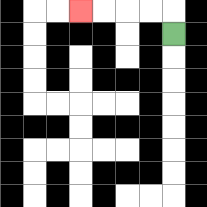{'start': '[7, 1]', 'end': '[3, 0]', 'path_directions': 'U,L,L,L,L', 'path_coordinates': '[[7, 1], [7, 0], [6, 0], [5, 0], [4, 0], [3, 0]]'}